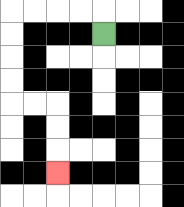{'start': '[4, 1]', 'end': '[2, 7]', 'path_directions': 'U,L,L,L,L,D,D,D,D,R,R,D,D,D', 'path_coordinates': '[[4, 1], [4, 0], [3, 0], [2, 0], [1, 0], [0, 0], [0, 1], [0, 2], [0, 3], [0, 4], [1, 4], [2, 4], [2, 5], [2, 6], [2, 7]]'}